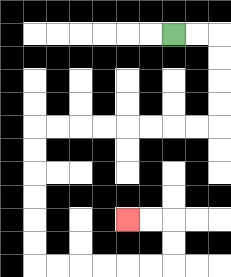{'start': '[7, 1]', 'end': '[5, 9]', 'path_directions': 'R,R,D,D,D,D,L,L,L,L,L,L,L,L,D,D,D,D,D,D,R,R,R,R,R,R,U,U,L,L', 'path_coordinates': '[[7, 1], [8, 1], [9, 1], [9, 2], [9, 3], [9, 4], [9, 5], [8, 5], [7, 5], [6, 5], [5, 5], [4, 5], [3, 5], [2, 5], [1, 5], [1, 6], [1, 7], [1, 8], [1, 9], [1, 10], [1, 11], [2, 11], [3, 11], [4, 11], [5, 11], [6, 11], [7, 11], [7, 10], [7, 9], [6, 9], [5, 9]]'}